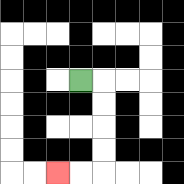{'start': '[3, 3]', 'end': '[2, 7]', 'path_directions': 'R,D,D,D,D,L,L', 'path_coordinates': '[[3, 3], [4, 3], [4, 4], [4, 5], [4, 6], [4, 7], [3, 7], [2, 7]]'}